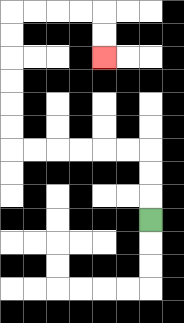{'start': '[6, 9]', 'end': '[4, 2]', 'path_directions': 'U,U,U,L,L,L,L,L,L,U,U,U,U,U,U,R,R,R,R,D,D', 'path_coordinates': '[[6, 9], [6, 8], [6, 7], [6, 6], [5, 6], [4, 6], [3, 6], [2, 6], [1, 6], [0, 6], [0, 5], [0, 4], [0, 3], [0, 2], [0, 1], [0, 0], [1, 0], [2, 0], [3, 0], [4, 0], [4, 1], [4, 2]]'}